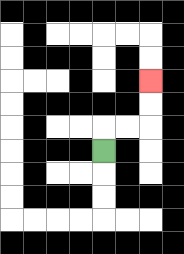{'start': '[4, 6]', 'end': '[6, 3]', 'path_directions': 'U,R,R,U,U', 'path_coordinates': '[[4, 6], [4, 5], [5, 5], [6, 5], [6, 4], [6, 3]]'}